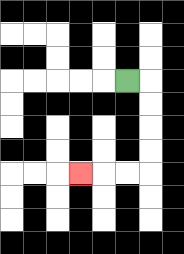{'start': '[5, 3]', 'end': '[3, 7]', 'path_directions': 'R,D,D,D,D,L,L,L', 'path_coordinates': '[[5, 3], [6, 3], [6, 4], [6, 5], [6, 6], [6, 7], [5, 7], [4, 7], [3, 7]]'}